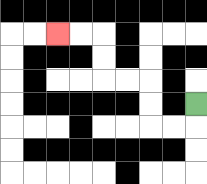{'start': '[8, 4]', 'end': '[2, 1]', 'path_directions': 'D,L,L,U,U,L,L,U,U,L,L', 'path_coordinates': '[[8, 4], [8, 5], [7, 5], [6, 5], [6, 4], [6, 3], [5, 3], [4, 3], [4, 2], [4, 1], [3, 1], [2, 1]]'}